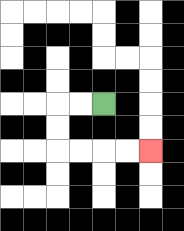{'start': '[4, 4]', 'end': '[6, 6]', 'path_directions': 'L,L,D,D,R,R,R,R', 'path_coordinates': '[[4, 4], [3, 4], [2, 4], [2, 5], [2, 6], [3, 6], [4, 6], [5, 6], [6, 6]]'}